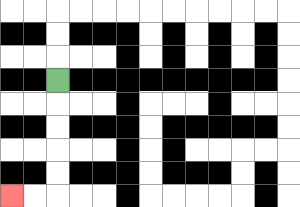{'start': '[2, 3]', 'end': '[0, 8]', 'path_directions': 'D,D,D,D,D,L,L', 'path_coordinates': '[[2, 3], [2, 4], [2, 5], [2, 6], [2, 7], [2, 8], [1, 8], [0, 8]]'}